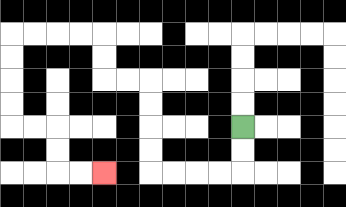{'start': '[10, 5]', 'end': '[4, 7]', 'path_directions': 'D,D,L,L,L,L,U,U,U,U,L,L,U,U,L,L,L,L,D,D,D,D,R,R,D,D,R,R', 'path_coordinates': '[[10, 5], [10, 6], [10, 7], [9, 7], [8, 7], [7, 7], [6, 7], [6, 6], [6, 5], [6, 4], [6, 3], [5, 3], [4, 3], [4, 2], [4, 1], [3, 1], [2, 1], [1, 1], [0, 1], [0, 2], [0, 3], [0, 4], [0, 5], [1, 5], [2, 5], [2, 6], [2, 7], [3, 7], [4, 7]]'}